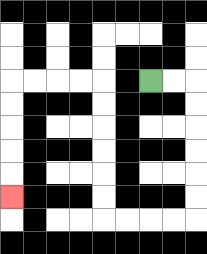{'start': '[6, 3]', 'end': '[0, 8]', 'path_directions': 'R,R,D,D,D,D,D,D,L,L,L,L,U,U,U,U,U,U,L,L,L,L,D,D,D,D,D', 'path_coordinates': '[[6, 3], [7, 3], [8, 3], [8, 4], [8, 5], [8, 6], [8, 7], [8, 8], [8, 9], [7, 9], [6, 9], [5, 9], [4, 9], [4, 8], [4, 7], [4, 6], [4, 5], [4, 4], [4, 3], [3, 3], [2, 3], [1, 3], [0, 3], [0, 4], [0, 5], [0, 6], [0, 7], [0, 8]]'}